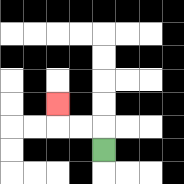{'start': '[4, 6]', 'end': '[2, 4]', 'path_directions': 'U,L,L,U', 'path_coordinates': '[[4, 6], [4, 5], [3, 5], [2, 5], [2, 4]]'}